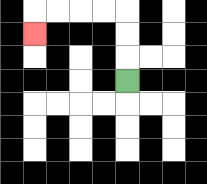{'start': '[5, 3]', 'end': '[1, 1]', 'path_directions': 'U,U,U,L,L,L,L,D', 'path_coordinates': '[[5, 3], [5, 2], [5, 1], [5, 0], [4, 0], [3, 0], [2, 0], [1, 0], [1, 1]]'}